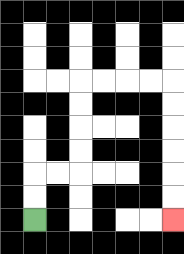{'start': '[1, 9]', 'end': '[7, 9]', 'path_directions': 'U,U,R,R,U,U,U,U,R,R,R,R,D,D,D,D,D,D', 'path_coordinates': '[[1, 9], [1, 8], [1, 7], [2, 7], [3, 7], [3, 6], [3, 5], [3, 4], [3, 3], [4, 3], [5, 3], [6, 3], [7, 3], [7, 4], [7, 5], [7, 6], [7, 7], [7, 8], [7, 9]]'}